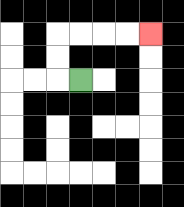{'start': '[3, 3]', 'end': '[6, 1]', 'path_directions': 'L,U,U,R,R,R,R', 'path_coordinates': '[[3, 3], [2, 3], [2, 2], [2, 1], [3, 1], [4, 1], [5, 1], [6, 1]]'}